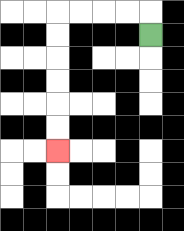{'start': '[6, 1]', 'end': '[2, 6]', 'path_directions': 'U,L,L,L,L,D,D,D,D,D,D', 'path_coordinates': '[[6, 1], [6, 0], [5, 0], [4, 0], [3, 0], [2, 0], [2, 1], [2, 2], [2, 3], [2, 4], [2, 5], [2, 6]]'}